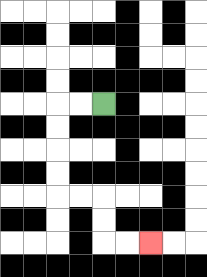{'start': '[4, 4]', 'end': '[6, 10]', 'path_directions': 'L,L,D,D,D,D,R,R,D,D,R,R', 'path_coordinates': '[[4, 4], [3, 4], [2, 4], [2, 5], [2, 6], [2, 7], [2, 8], [3, 8], [4, 8], [4, 9], [4, 10], [5, 10], [6, 10]]'}